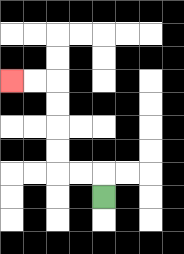{'start': '[4, 8]', 'end': '[0, 3]', 'path_directions': 'U,L,L,U,U,U,U,L,L', 'path_coordinates': '[[4, 8], [4, 7], [3, 7], [2, 7], [2, 6], [2, 5], [2, 4], [2, 3], [1, 3], [0, 3]]'}